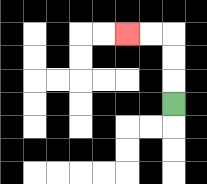{'start': '[7, 4]', 'end': '[5, 1]', 'path_directions': 'U,U,U,L,L', 'path_coordinates': '[[7, 4], [7, 3], [7, 2], [7, 1], [6, 1], [5, 1]]'}